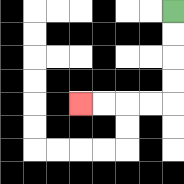{'start': '[7, 0]', 'end': '[3, 4]', 'path_directions': 'D,D,D,D,L,L,L,L', 'path_coordinates': '[[7, 0], [7, 1], [7, 2], [7, 3], [7, 4], [6, 4], [5, 4], [4, 4], [3, 4]]'}